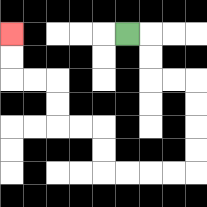{'start': '[5, 1]', 'end': '[0, 1]', 'path_directions': 'R,D,D,R,R,D,D,D,D,L,L,L,L,U,U,L,L,U,U,L,L,U,U', 'path_coordinates': '[[5, 1], [6, 1], [6, 2], [6, 3], [7, 3], [8, 3], [8, 4], [8, 5], [8, 6], [8, 7], [7, 7], [6, 7], [5, 7], [4, 7], [4, 6], [4, 5], [3, 5], [2, 5], [2, 4], [2, 3], [1, 3], [0, 3], [0, 2], [0, 1]]'}